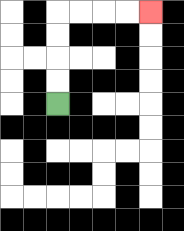{'start': '[2, 4]', 'end': '[6, 0]', 'path_directions': 'U,U,U,U,R,R,R,R', 'path_coordinates': '[[2, 4], [2, 3], [2, 2], [2, 1], [2, 0], [3, 0], [4, 0], [5, 0], [6, 0]]'}